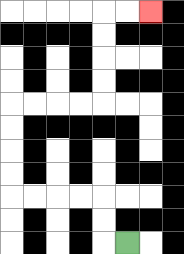{'start': '[5, 10]', 'end': '[6, 0]', 'path_directions': 'L,U,U,L,L,L,L,U,U,U,U,R,R,R,R,U,U,U,U,R,R', 'path_coordinates': '[[5, 10], [4, 10], [4, 9], [4, 8], [3, 8], [2, 8], [1, 8], [0, 8], [0, 7], [0, 6], [0, 5], [0, 4], [1, 4], [2, 4], [3, 4], [4, 4], [4, 3], [4, 2], [4, 1], [4, 0], [5, 0], [6, 0]]'}